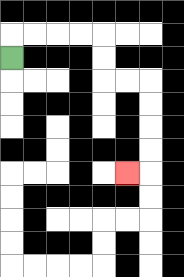{'start': '[0, 2]', 'end': '[5, 7]', 'path_directions': 'U,R,R,R,R,D,D,R,R,D,D,D,D,L', 'path_coordinates': '[[0, 2], [0, 1], [1, 1], [2, 1], [3, 1], [4, 1], [4, 2], [4, 3], [5, 3], [6, 3], [6, 4], [6, 5], [6, 6], [6, 7], [5, 7]]'}